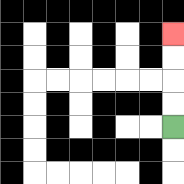{'start': '[7, 5]', 'end': '[7, 1]', 'path_directions': 'U,U,U,U', 'path_coordinates': '[[7, 5], [7, 4], [7, 3], [7, 2], [7, 1]]'}